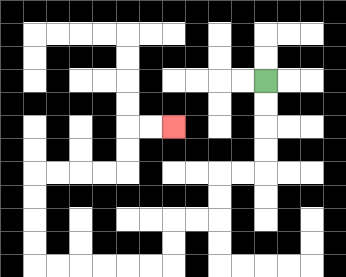{'start': '[11, 3]', 'end': '[7, 5]', 'path_directions': 'D,D,D,D,L,L,D,D,L,L,D,D,L,L,L,L,L,L,U,U,U,U,R,R,R,R,U,U,R,R', 'path_coordinates': '[[11, 3], [11, 4], [11, 5], [11, 6], [11, 7], [10, 7], [9, 7], [9, 8], [9, 9], [8, 9], [7, 9], [7, 10], [7, 11], [6, 11], [5, 11], [4, 11], [3, 11], [2, 11], [1, 11], [1, 10], [1, 9], [1, 8], [1, 7], [2, 7], [3, 7], [4, 7], [5, 7], [5, 6], [5, 5], [6, 5], [7, 5]]'}